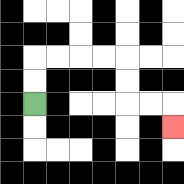{'start': '[1, 4]', 'end': '[7, 5]', 'path_directions': 'U,U,R,R,R,R,D,D,R,R,D', 'path_coordinates': '[[1, 4], [1, 3], [1, 2], [2, 2], [3, 2], [4, 2], [5, 2], [5, 3], [5, 4], [6, 4], [7, 4], [7, 5]]'}